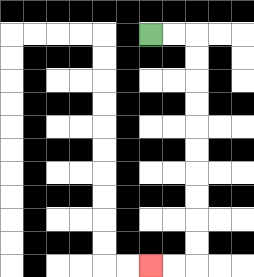{'start': '[6, 1]', 'end': '[6, 11]', 'path_directions': 'R,R,D,D,D,D,D,D,D,D,D,D,L,L', 'path_coordinates': '[[6, 1], [7, 1], [8, 1], [8, 2], [8, 3], [8, 4], [8, 5], [8, 6], [8, 7], [8, 8], [8, 9], [8, 10], [8, 11], [7, 11], [6, 11]]'}